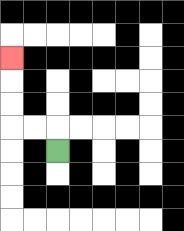{'start': '[2, 6]', 'end': '[0, 2]', 'path_directions': 'U,L,L,U,U,U', 'path_coordinates': '[[2, 6], [2, 5], [1, 5], [0, 5], [0, 4], [0, 3], [0, 2]]'}